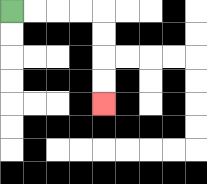{'start': '[0, 0]', 'end': '[4, 4]', 'path_directions': 'R,R,R,R,D,D,D,D', 'path_coordinates': '[[0, 0], [1, 0], [2, 0], [3, 0], [4, 0], [4, 1], [4, 2], [4, 3], [4, 4]]'}